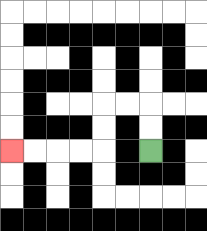{'start': '[6, 6]', 'end': '[0, 6]', 'path_directions': 'U,U,L,L,D,D,L,L,L,L', 'path_coordinates': '[[6, 6], [6, 5], [6, 4], [5, 4], [4, 4], [4, 5], [4, 6], [3, 6], [2, 6], [1, 6], [0, 6]]'}